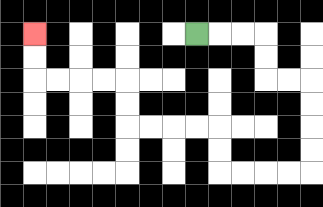{'start': '[8, 1]', 'end': '[1, 1]', 'path_directions': 'R,R,R,D,D,R,R,D,D,D,D,L,L,L,L,U,U,L,L,L,L,U,U,L,L,L,L,U,U', 'path_coordinates': '[[8, 1], [9, 1], [10, 1], [11, 1], [11, 2], [11, 3], [12, 3], [13, 3], [13, 4], [13, 5], [13, 6], [13, 7], [12, 7], [11, 7], [10, 7], [9, 7], [9, 6], [9, 5], [8, 5], [7, 5], [6, 5], [5, 5], [5, 4], [5, 3], [4, 3], [3, 3], [2, 3], [1, 3], [1, 2], [1, 1]]'}